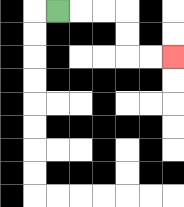{'start': '[2, 0]', 'end': '[7, 2]', 'path_directions': 'R,R,R,D,D,R,R', 'path_coordinates': '[[2, 0], [3, 0], [4, 0], [5, 0], [5, 1], [5, 2], [6, 2], [7, 2]]'}